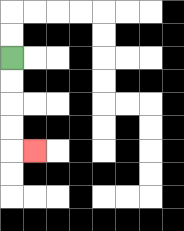{'start': '[0, 2]', 'end': '[1, 6]', 'path_directions': 'D,D,D,D,R', 'path_coordinates': '[[0, 2], [0, 3], [0, 4], [0, 5], [0, 6], [1, 6]]'}